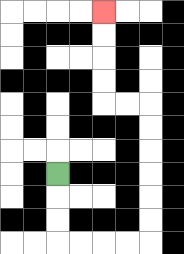{'start': '[2, 7]', 'end': '[4, 0]', 'path_directions': 'D,D,D,R,R,R,R,U,U,U,U,U,U,L,L,U,U,U,U', 'path_coordinates': '[[2, 7], [2, 8], [2, 9], [2, 10], [3, 10], [4, 10], [5, 10], [6, 10], [6, 9], [6, 8], [6, 7], [6, 6], [6, 5], [6, 4], [5, 4], [4, 4], [4, 3], [4, 2], [4, 1], [4, 0]]'}